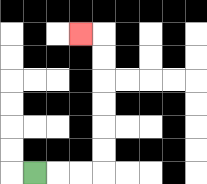{'start': '[1, 7]', 'end': '[3, 1]', 'path_directions': 'R,R,R,U,U,U,U,U,U,L', 'path_coordinates': '[[1, 7], [2, 7], [3, 7], [4, 7], [4, 6], [4, 5], [4, 4], [4, 3], [4, 2], [4, 1], [3, 1]]'}